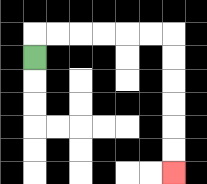{'start': '[1, 2]', 'end': '[7, 7]', 'path_directions': 'U,R,R,R,R,R,R,D,D,D,D,D,D', 'path_coordinates': '[[1, 2], [1, 1], [2, 1], [3, 1], [4, 1], [5, 1], [6, 1], [7, 1], [7, 2], [7, 3], [7, 4], [7, 5], [7, 6], [7, 7]]'}